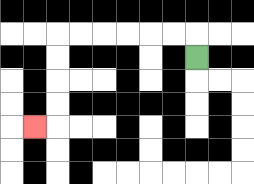{'start': '[8, 2]', 'end': '[1, 5]', 'path_directions': 'U,L,L,L,L,L,L,D,D,D,D,L', 'path_coordinates': '[[8, 2], [8, 1], [7, 1], [6, 1], [5, 1], [4, 1], [3, 1], [2, 1], [2, 2], [2, 3], [2, 4], [2, 5], [1, 5]]'}